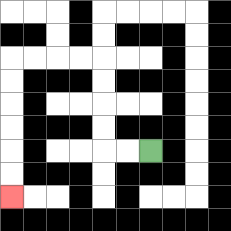{'start': '[6, 6]', 'end': '[0, 8]', 'path_directions': 'L,L,U,U,U,U,L,L,L,L,D,D,D,D,D,D', 'path_coordinates': '[[6, 6], [5, 6], [4, 6], [4, 5], [4, 4], [4, 3], [4, 2], [3, 2], [2, 2], [1, 2], [0, 2], [0, 3], [0, 4], [0, 5], [0, 6], [0, 7], [0, 8]]'}